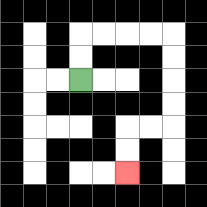{'start': '[3, 3]', 'end': '[5, 7]', 'path_directions': 'U,U,R,R,R,R,D,D,D,D,L,L,D,D', 'path_coordinates': '[[3, 3], [3, 2], [3, 1], [4, 1], [5, 1], [6, 1], [7, 1], [7, 2], [7, 3], [7, 4], [7, 5], [6, 5], [5, 5], [5, 6], [5, 7]]'}